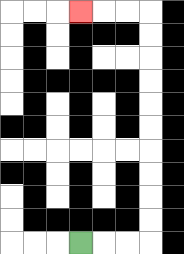{'start': '[3, 10]', 'end': '[3, 0]', 'path_directions': 'R,R,R,U,U,U,U,U,U,U,U,U,U,L,L,L', 'path_coordinates': '[[3, 10], [4, 10], [5, 10], [6, 10], [6, 9], [6, 8], [6, 7], [6, 6], [6, 5], [6, 4], [6, 3], [6, 2], [6, 1], [6, 0], [5, 0], [4, 0], [3, 0]]'}